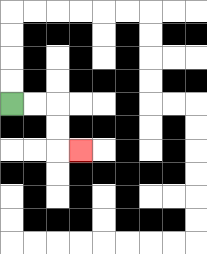{'start': '[0, 4]', 'end': '[3, 6]', 'path_directions': 'R,R,D,D,R', 'path_coordinates': '[[0, 4], [1, 4], [2, 4], [2, 5], [2, 6], [3, 6]]'}